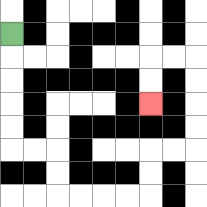{'start': '[0, 1]', 'end': '[6, 4]', 'path_directions': 'D,D,D,D,D,R,R,D,D,R,R,R,R,U,U,R,R,U,U,U,U,L,L,D,D', 'path_coordinates': '[[0, 1], [0, 2], [0, 3], [0, 4], [0, 5], [0, 6], [1, 6], [2, 6], [2, 7], [2, 8], [3, 8], [4, 8], [5, 8], [6, 8], [6, 7], [6, 6], [7, 6], [8, 6], [8, 5], [8, 4], [8, 3], [8, 2], [7, 2], [6, 2], [6, 3], [6, 4]]'}